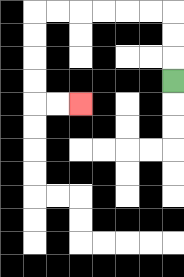{'start': '[7, 3]', 'end': '[3, 4]', 'path_directions': 'U,U,U,L,L,L,L,L,L,D,D,D,D,R,R', 'path_coordinates': '[[7, 3], [7, 2], [7, 1], [7, 0], [6, 0], [5, 0], [4, 0], [3, 0], [2, 0], [1, 0], [1, 1], [1, 2], [1, 3], [1, 4], [2, 4], [3, 4]]'}